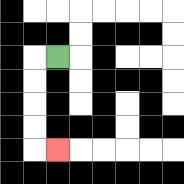{'start': '[2, 2]', 'end': '[2, 6]', 'path_directions': 'L,D,D,D,D,R', 'path_coordinates': '[[2, 2], [1, 2], [1, 3], [1, 4], [1, 5], [1, 6], [2, 6]]'}